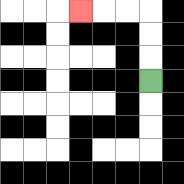{'start': '[6, 3]', 'end': '[3, 0]', 'path_directions': 'U,U,U,L,L,L', 'path_coordinates': '[[6, 3], [6, 2], [6, 1], [6, 0], [5, 0], [4, 0], [3, 0]]'}